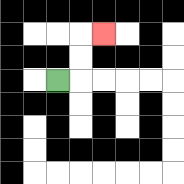{'start': '[2, 3]', 'end': '[4, 1]', 'path_directions': 'R,U,U,R', 'path_coordinates': '[[2, 3], [3, 3], [3, 2], [3, 1], [4, 1]]'}